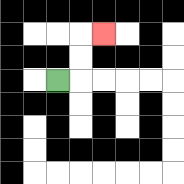{'start': '[2, 3]', 'end': '[4, 1]', 'path_directions': 'R,U,U,R', 'path_coordinates': '[[2, 3], [3, 3], [3, 2], [3, 1], [4, 1]]'}